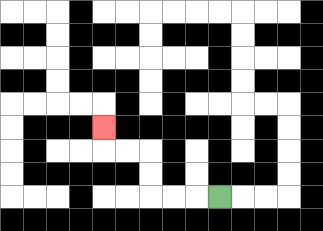{'start': '[9, 8]', 'end': '[4, 5]', 'path_directions': 'L,L,L,U,U,L,L,U', 'path_coordinates': '[[9, 8], [8, 8], [7, 8], [6, 8], [6, 7], [6, 6], [5, 6], [4, 6], [4, 5]]'}